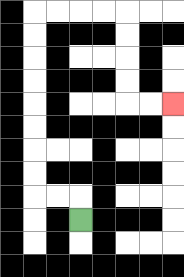{'start': '[3, 9]', 'end': '[7, 4]', 'path_directions': 'U,L,L,U,U,U,U,U,U,U,U,R,R,R,R,D,D,D,D,R,R', 'path_coordinates': '[[3, 9], [3, 8], [2, 8], [1, 8], [1, 7], [1, 6], [1, 5], [1, 4], [1, 3], [1, 2], [1, 1], [1, 0], [2, 0], [3, 0], [4, 0], [5, 0], [5, 1], [5, 2], [5, 3], [5, 4], [6, 4], [7, 4]]'}